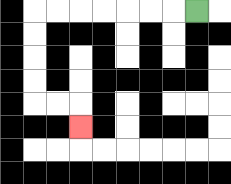{'start': '[8, 0]', 'end': '[3, 5]', 'path_directions': 'L,L,L,L,L,L,L,D,D,D,D,R,R,D', 'path_coordinates': '[[8, 0], [7, 0], [6, 0], [5, 0], [4, 0], [3, 0], [2, 0], [1, 0], [1, 1], [1, 2], [1, 3], [1, 4], [2, 4], [3, 4], [3, 5]]'}